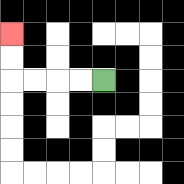{'start': '[4, 3]', 'end': '[0, 1]', 'path_directions': 'L,L,L,L,U,U', 'path_coordinates': '[[4, 3], [3, 3], [2, 3], [1, 3], [0, 3], [0, 2], [0, 1]]'}